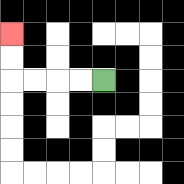{'start': '[4, 3]', 'end': '[0, 1]', 'path_directions': 'L,L,L,L,U,U', 'path_coordinates': '[[4, 3], [3, 3], [2, 3], [1, 3], [0, 3], [0, 2], [0, 1]]'}